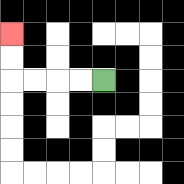{'start': '[4, 3]', 'end': '[0, 1]', 'path_directions': 'L,L,L,L,U,U', 'path_coordinates': '[[4, 3], [3, 3], [2, 3], [1, 3], [0, 3], [0, 2], [0, 1]]'}